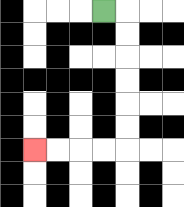{'start': '[4, 0]', 'end': '[1, 6]', 'path_directions': 'R,D,D,D,D,D,D,L,L,L,L', 'path_coordinates': '[[4, 0], [5, 0], [5, 1], [5, 2], [5, 3], [5, 4], [5, 5], [5, 6], [4, 6], [3, 6], [2, 6], [1, 6]]'}